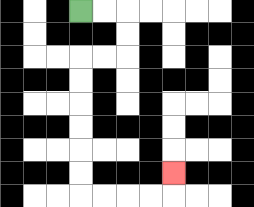{'start': '[3, 0]', 'end': '[7, 7]', 'path_directions': 'R,R,D,D,L,L,D,D,D,D,D,D,R,R,R,R,U', 'path_coordinates': '[[3, 0], [4, 0], [5, 0], [5, 1], [5, 2], [4, 2], [3, 2], [3, 3], [3, 4], [3, 5], [3, 6], [3, 7], [3, 8], [4, 8], [5, 8], [6, 8], [7, 8], [7, 7]]'}